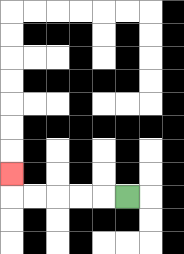{'start': '[5, 8]', 'end': '[0, 7]', 'path_directions': 'L,L,L,L,L,U', 'path_coordinates': '[[5, 8], [4, 8], [3, 8], [2, 8], [1, 8], [0, 8], [0, 7]]'}